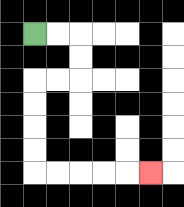{'start': '[1, 1]', 'end': '[6, 7]', 'path_directions': 'R,R,D,D,L,L,D,D,D,D,R,R,R,R,R', 'path_coordinates': '[[1, 1], [2, 1], [3, 1], [3, 2], [3, 3], [2, 3], [1, 3], [1, 4], [1, 5], [1, 6], [1, 7], [2, 7], [3, 7], [4, 7], [5, 7], [6, 7]]'}